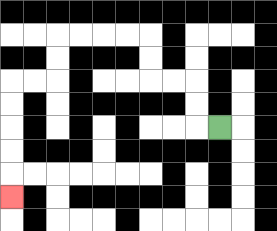{'start': '[9, 5]', 'end': '[0, 8]', 'path_directions': 'L,U,U,L,L,U,U,L,L,L,L,D,D,L,L,D,D,D,D,D', 'path_coordinates': '[[9, 5], [8, 5], [8, 4], [8, 3], [7, 3], [6, 3], [6, 2], [6, 1], [5, 1], [4, 1], [3, 1], [2, 1], [2, 2], [2, 3], [1, 3], [0, 3], [0, 4], [0, 5], [0, 6], [0, 7], [0, 8]]'}